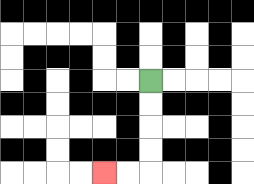{'start': '[6, 3]', 'end': '[4, 7]', 'path_directions': 'D,D,D,D,L,L', 'path_coordinates': '[[6, 3], [6, 4], [6, 5], [6, 6], [6, 7], [5, 7], [4, 7]]'}